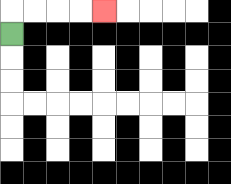{'start': '[0, 1]', 'end': '[4, 0]', 'path_directions': 'U,R,R,R,R', 'path_coordinates': '[[0, 1], [0, 0], [1, 0], [2, 0], [3, 0], [4, 0]]'}